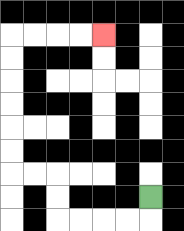{'start': '[6, 8]', 'end': '[4, 1]', 'path_directions': 'D,L,L,L,L,U,U,L,L,U,U,U,U,U,U,R,R,R,R', 'path_coordinates': '[[6, 8], [6, 9], [5, 9], [4, 9], [3, 9], [2, 9], [2, 8], [2, 7], [1, 7], [0, 7], [0, 6], [0, 5], [0, 4], [0, 3], [0, 2], [0, 1], [1, 1], [2, 1], [3, 1], [4, 1]]'}